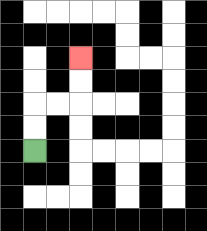{'start': '[1, 6]', 'end': '[3, 2]', 'path_directions': 'U,U,R,R,U,U', 'path_coordinates': '[[1, 6], [1, 5], [1, 4], [2, 4], [3, 4], [3, 3], [3, 2]]'}